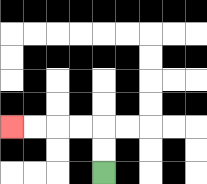{'start': '[4, 7]', 'end': '[0, 5]', 'path_directions': 'U,U,L,L,L,L', 'path_coordinates': '[[4, 7], [4, 6], [4, 5], [3, 5], [2, 5], [1, 5], [0, 5]]'}